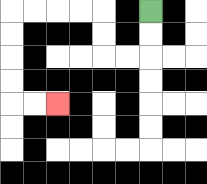{'start': '[6, 0]', 'end': '[2, 4]', 'path_directions': 'D,D,L,L,U,U,L,L,L,L,D,D,D,D,R,R', 'path_coordinates': '[[6, 0], [6, 1], [6, 2], [5, 2], [4, 2], [4, 1], [4, 0], [3, 0], [2, 0], [1, 0], [0, 0], [0, 1], [0, 2], [0, 3], [0, 4], [1, 4], [2, 4]]'}